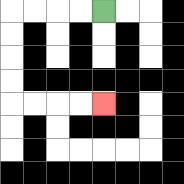{'start': '[4, 0]', 'end': '[4, 4]', 'path_directions': 'L,L,L,L,D,D,D,D,R,R,R,R', 'path_coordinates': '[[4, 0], [3, 0], [2, 0], [1, 0], [0, 0], [0, 1], [0, 2], [0, 3], [0, 4], [1, 4], [2, 4], [3, 4], [4, 4]]'}